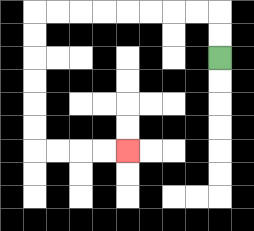{'start': '[9, 2]', 'end': '[5, 6]', 'path_directions': 'U,U,L,L,L,L,L,L,L,L,D,D,D,D,D,D,R,R,R,R', 'path_coordinates': '[[9, 2], [9, 1], [9, 0], [8, 0], [7, 0], [6, 0], [5, 0], [4, 0], [3, 0], [2, 0], [1, 0], [1, 1], [1, 2], [1, 3], [1, 4], [1, 5], [1, 6], [2, 6], [3, 6], [4, 6], [5, 6]]'}